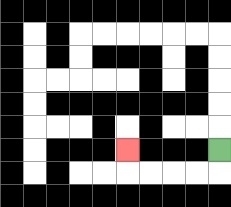{'start': '[9, 6]', 'end': '[5, 6]', 'path_directions': 'D,L,L,L,L,U', 'path_coordinates': '[[9, 6], [9, 7], [8, 7], [7, 7], [6, 7], [5, 7], [5, 6]]'}